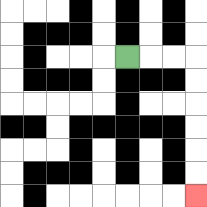{'start': '[5, 2]', 'end': '[8, 8]', 'path_directions': 'R,R,R,D,D,D,D,D,D', 'path_coordinates': '[[5, 2], [6, 2], [7, 2], [8, 2], [8, 3], [8, 4], [8, 5], [8, 6], [8, 7], [8, 8]]'}